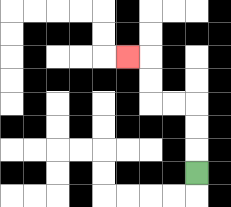{'start': '[8, 7]', 'end': '[5, 2]', 'path_directions': 'U,U,U,L,L,U,U,L', 'path_coordinates': '[[8, 7], [8, 6], [8, 5], [8, 4], [7, 4], [6, 4], [6, 3], [6, 2], [5, 2]]'}